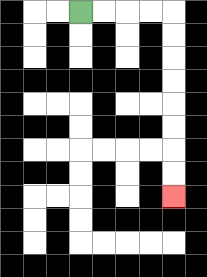{'start': '[3, 0]', 'end': '[7, 8]', 'path_directions': 'R,R,R,R,D,D,D,D,D,D,D,D', 'path_coordinates': '[[3, 0], [4, 0], [5, 0], [6, 0], [7, 0], [7, 1], [7, 2], [7, 3], [7, 4], [7, 5], [7, 6], [7, 7], [7, 8]]'}